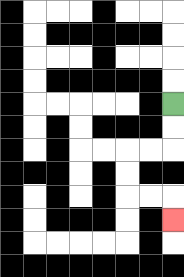{'start': '[7, 4]', 'end': '[7, 9]', 'path_directions': 'D,D,L,L,D,D,R,R,D', 'path_coordinates': '[[7, 4], [7, 5], [7, 6], [6, 6], [5, 6], [5, 7], [5, 8], [6, 8], [7, 8], [7, 9]]'}